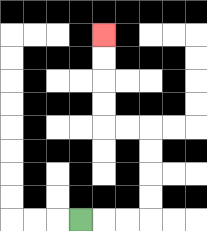{'start': '[3, 9]', 'end': '[4, 1]', 'path_directions': 'R,R,R,U,U,U,U,L,L,U,U,U,U', 'path_coordinates': '[[3, 9], [4, 9], [5, 9], [6, 9], [6, 8], [6, 7], [6, 6], [6, 5], [5, 5], [4, 5], [4, 4], [4, 3], [4, 2], [4, 1]]'}